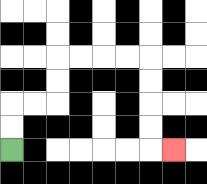{'start': '[0, 6]', 'end': '[7, 6]', 'path_directions': 'U,U,R,R,U,U,R,R,R,R,D,D,D,D,R', 'path_coordinates': '[[0, 6], [0, 5], [0, 4], [1, 4], [2, 4], [2, 3], [2, 2], [3, 2], [4, 2], [5, 2], [6, 2], [6, 3], [6, 4], [6, 5], [6, 6], [7, 6]]'}